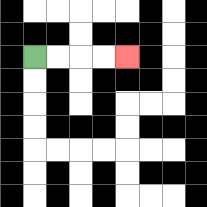{'start': '[1, 2]', 'end': '[5, 2]', 'path_directions': 'R,R,R,R', 'path_coordinates': '[[1, 2], [2, 2], [3, 2], [4, 2], [5, 2]]'}